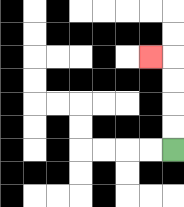{'start': '[7, 6]', 'end': '[6, 2]', 'path_directions': 'U,U,U,U,L', 'path_coordinates': '[[7, 6], [7, 5], [7, 4], [7, 3], [7, 2], [6, 2]]'}